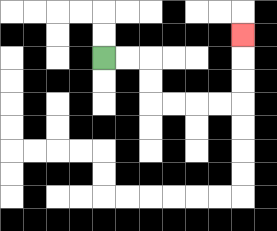{'start': '[4, 2]', 'end': '[10, 1]', 'path_directions': 'R,R,D,D,R,R,R,R,U,U,U', 'path_coordinates': '[[4, 2], [5, 2], [6, 2], [6, 3], [6, 4], [7, 4], [8, 4], [9, 4], [10, 4], [10, 3], [10, 2], [10, 1]]'}